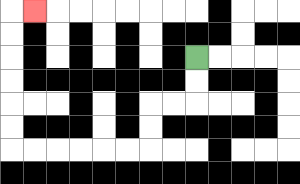{'start': '[8, 2]', 'end': '[1, 0]', 'path_directions': 'D,D,L,L,D,D,L,L,L,L,L,L,U,U,U,U,U,U,R', 'path_coordinates': '[[8, 2], [8, 3], [8, 4], [7, 4], [6, 4], [6, 5], [6, 6], [5, 6], [4, 6], [3, 6], [2, 6], [1, 6], [0, 6], [0, 5], [0, 4], [0, 3], [0, 2], [0, 1], [0, 0], [1, 0]]'}